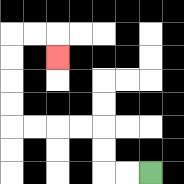{'start': '[6, 7]', 'end': '[2, 2]', 'path_directions': 'L,L,U,U,L,L,L,L,U,U,U,U,R,R,D', 'path_coordinates': '[[6, 7], [5, 7], [4, 7], [4, 6], [4, 5], [3, 5], [2, 5], [1, 5], [0, 5], [0, 4], [0, 3], [0, 2], [0, 1], [1, 1], [2, 1], [2, 2]]'}